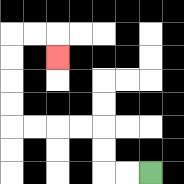{'start': '[6, 7]', 'end': '[2, 2]', 'path_directions': 'L,L,U,U,L,L,L,L,U,U,U,U,R,R,D', 'path_coordinates': '[[6, 7], [5, 7], [4, 7], [4, 6], [4, 5], [3, 5], [2, 5], [1, 5], [0, 5], [0, 4], [0, 3], [0, 2], [0, 1], [1, 1], [2, 1], [2, 2]]'}